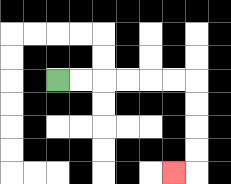{'start': '[2, 3]', 'end': '[7, 7]', 'path_directions': 'R,R,R,R,R,R,D,D,D,D,L', 'path_coordinates': '[[2, 3], [3, 3], [4, 3], [5, 3], [6, 3], [7, 3], [8, 3], [8, 4], [8, 5], [8, 6], [8, 7], [7, 7]]'}